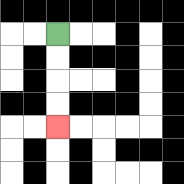{'start': '[2, 1]', 'end': '[2, 5]', 'path_directions': 'D,D,D,D', 'path_coordinates': '[[2, 1], [2, 2], [2, 3], [2, 4], [2, 5]]'}